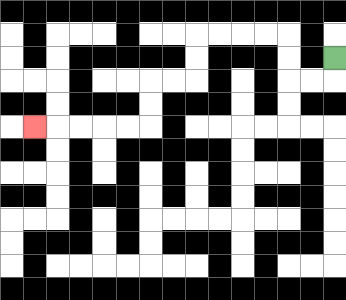{'start': '[14, 2]', 'end': '[1, 5]', 'path_directions': 'D,L,L,U,U,L,L,L,L,D,D,L,L,D,D,L,L,L,L,L', 'path_coordinates': '[[14, 2], [14, 3], [13, 3], [12, 3], [12, 2], [12, 1], [11, 1], [10, 1], [9, 1], [8, 1], [8, 2], [8, 3], [7, 3], [6, 3], [6, 4], [6, 5], [5, 5], [4, 5], [3, 5], [2, 5], [1, 5]]'}